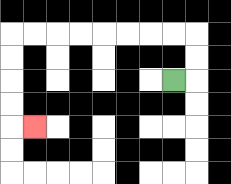{'start': '[7, 3]', 'end': '[1, 5]', 'path_directions': 'R,U,U,L,L,L,L,L,L,L,L,D,D,D,D,R', 'path_coordinates': '[[7, 3], [8, 3], [8, 2], [8, 1], [7, 1], [6, 1], [5, 1], [4, 1], [3, 1], [2, 1], [1, 1], [0, 1], [0, 2], [0, 3], [0, 4], [0, 5], [1, 5]]'}